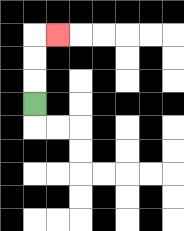{'start': '[1, 4]', 'end': '[2, 1]', 'path_directions': 'U,U,U,R', 'path_coordinates': '[[1, 4], [1, 3], [1, 2], [1, 1], [2, 1]]'}